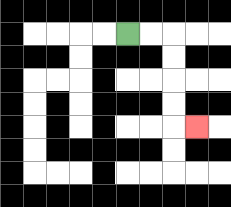{'start': '[5, 1]', 'end': '[8, 5]', 'path_directions': 'R,R,D,D,D,D,R', 'path_coordinates': '[[5, 1], [6, 1], [7, 1], [7, 2], [7, 3], [7, 4], [7, 5], [8, 5]]'}